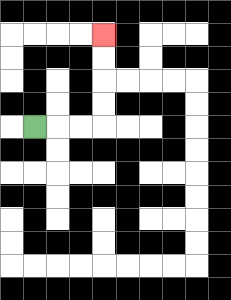{'start': '[1, 5]', 'end': '[4, 1]', 'path_directions': 'R,R,R,U,U,U,U', 'path_coordinates': '[[1, 5], [2, 5], [3, 5], [4, 5], [4, 4], [4, 3], [4, 2], [4, 1]]'}